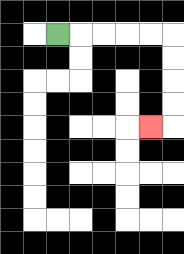{'start': '[2, 1]', 'end': '[6, 5]', 'path_directions': 'R,R,R,R,R,D,D,D,D,L', 'path_coordinates': '[[2, 1], [3, 1], [4, 1], [5, 1], [6, 1], [7, 1], [7, 2], [7, 3], [7, 4], [7, 5], [6, 5]]'}